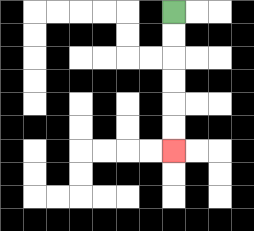{'start': '[7, 0]', 'end': '[7, 6]', 'path_directions': 'D,D,D,D,D,D', 'path_coordinates': '[[7, 0], [7, 1], [7, 2], [7, 3], [7, 4], [7, 5], [7, 6]]'}